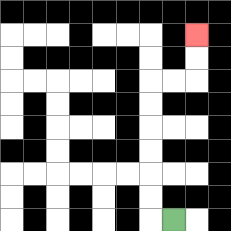{'start': '[7, 9]', 'end': '[8, 1]', 'path_directions': 'L,U,U,U,U,U,U,R,R,U,U', 'path_coordinates': '[[7, 9], [6, 9], [6, 8], [6, 7], [6, 6], [6, 5], [6, 4], [6, 3], [7, 3], [8, 3], [8, 2], [8, 1]]'}